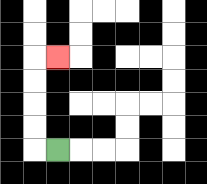{'start': '[2, 6]', 'end': '[2, 2]', 'path_directions': 'L,U,U,U,U,R', 'path_coordinates': '[[2, 6], [1, 6], [1, 5], [1, 4], [1, 3], [1, 2], [2, 2]]'}